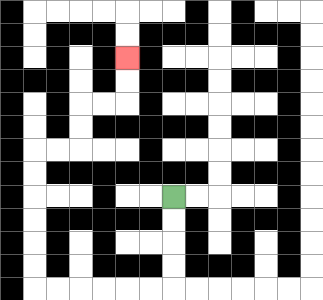{'start': '[7, 8]', 'end': '[5, 2]', 'path_directions': 'D,D,D,D,L,L,L,L,L,L,U,U,U,U,U,U,R,R,U,U,R,R,U,U', 'path_coordinates': '[[7, 8], [7, 9], [7, 10], [7, 11], [7, 12], [6, 12], [5, 12], [4, 12], [3, 12], [2, 12], [1, 12], [1, 11], [1, 10], [1, 9], [1, 8], [1, 7], [1, 6], [2, 6], [3, 6], [3, 5], [3, 4], [4, 4], [5, 4], [5, 3], [5, 2]]'}